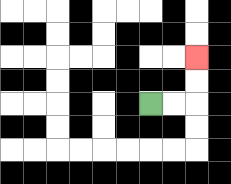{'start': '[6, 4]', 'end': '[8, 2]', 'path_directions': 'R,R,U,U', 'path_coordinates': '[[6, 4], [7, 4], [8, 4], [8, 3], [8, 2]]'}